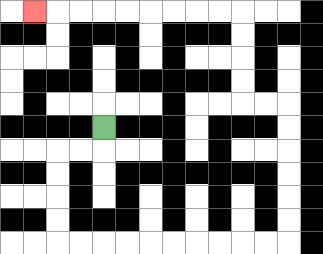{'start': '[4, 5]', 'end': '[1, 0]', 'path_directions': 'D,L,L,D,D,D,D,R,R,R,R,R,R,R,R,R,R,U,U,U,U,U,U,L,L,U,U,U,U,L,L,L,L,L,L,L,L,L', 'path_coordinates': '[[4, 5], [4, 6], [3, 6], [2, 6], [2, 7], [2, 8], [2, 9], [2, 10], [3, 10], [4, 10], [5, 10], [6, 10], [7, 10], [8, 10], [9, 10], [10, 10], [11, 10], [12, 10], [12, 9], [12, 8], [12, 7], [12, 6], [12, 5], [12, 4], [11, 4], [10, 4], [10, 3], [10, 2], [10, 1], [10, 0], [9, 0], [8, 0], [7, 0], [6, 0], [5, 0], [4, 0], [3, 0], [2, 0], [1, 0]]'}